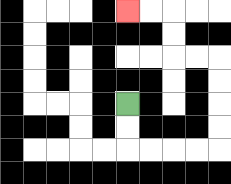{'start': '[5, 4]', 'end': '[5, 0]', 'path_directions': 'D,D,R,R,R,R,U,U,U,U,L,L,U,U,L,L', 'path_coordinates': '[[5, 4], [5, 5], [5, 6], [6, 6], [7, 6], [8, 6], [9, 6], [9, 5], [9, 4], [9, 3], [9, 2], [8, 2], [7, 2], [7, 1], [7, 0], [6, 0], [5, 0]]'}